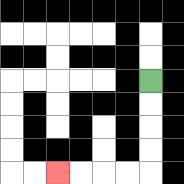{'start': '[6, 3]', 'end': '[2, 7]', 'path_directions': 'D,D,D,D,L,L,L,L', 'path_coordinates': '[[6, 3], [6, 4], [6, 5], [6, 6], [6, 7], [5, 7], [4, 7], [3, 7], [2, 7]]'}